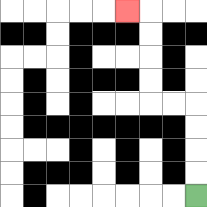{'start': '[8, 8]', 'end': '[5, 0]', 'path_directions': 'U,U,U,U,L,L,U,U,U,U,L', 'path_coordinates': '[[8, 8], [8, 7], [8, 6], [8, 5], [8, 4], [7, 4], [6, 4], [6, 3], [6, 2], [6, 1], [6, 0], [5, 0]]'}